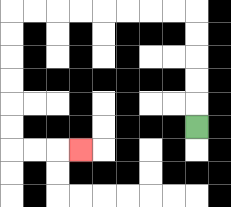{'start': '[8, 5]', 'end': '[3, 6]', 'path_directions': 'U,U,U,U,U,L,L,L,L,L,L,L,L,D,D,D,D,D,D,R,R,R', 'path_coordinates': '[[8, 5], [8, 4], [8, 3], [8, 2], [8, 1], [8, 0], [7, 0], [6, 0], [5, 0], [4, 0], [3, 0], [2, 0], [1, 0], [0, 0], [0, 1], [0, 2], [0, 3], [0, 4], [0, 5], [0, 6], [1, 6], [2, 6], [3, 6]]'}